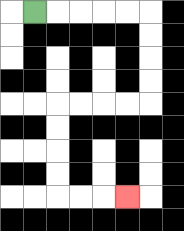{'start': '[1, 0]', 'end': '[5, 8]', 'path_directions': 'R,R,R,R,R,D,D,D,D,L,L,L,L,D,D,D,D,R,R,R', 'path_coordinates': '[[1, 0], [2, 0], [3, 0], [4, 0], [5, 0], [6, 0], [6, 1], [6, 2], [6, 3], [6, 4], [5, 4], [4, 4], [3, 4], [2, 4], [2, 5], [2, 6], [2, 7], [2, 8], [3, 8], [4, 8], [5, 8]]'}